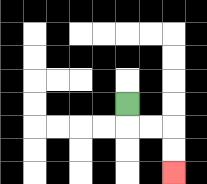{'start': '[5, 4]', 'end': '[7, 7]', 'path_directions': 'D,R,R,D,D', 'path_coordinates': '[[5, 4], [5, 5], [6, 5], [7, 5], [7, 6], [7, 7]]'}